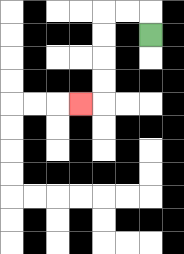{'start': '[6, 1]', 'end': '[3, 4]', 'path_directions': 'U,L,L,D,D,D,D,L', 'path_coordinates': '[[6, 1], [6, 0], [5, 0], [4, 0], [4, 1], [4, 2], [4, 3], [4, 4], [3, 4]]'}